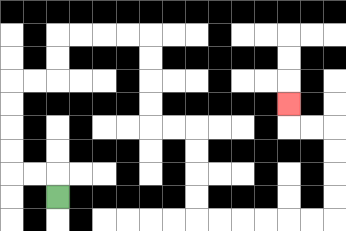{'start': '[2, 8]', 'end': '[12, 4]', 'path_directions': 'U,L,L,U,U,U,U,R,R,U,U,R,R,R,R,D,D,D,D,R,R,D,D,D,D,R,R,R,R,R,R,U,U,U,U,L,L,U', 'path_coordinates': '[[2, 8], [2, 7], [1, 7], [0, 7], [0, 6], [0, 5], [0, 4], [0, 3], [1, 3], [2, 3], [2, 2], [2, 1], [3, 1], [4, 1], [5, 1], [6, 1], [6, 2], [6, 3], [6, 4], [6, 5], [7, 5], [8, 5], [8, 6], [8, 7], [8, 8], [8, 9], [9, 9], [10, 9], [11, 9], [12, 9], [13, 9], [14, 9], [14, 8], [14, 7], [14, 6], [14, 5], [13, 5], [12, 5], [12, 4]]'}